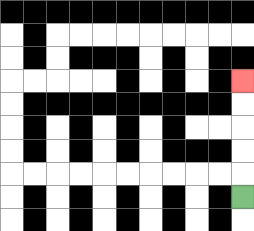{'start': '[10, 8]', 'end': '[10, 3]', 'path_directions': 'U,U,U,U,U', 'path_coordinates': '[[10, 8], [10, 7], [10, 6], [10, 5], [10, 4], [10, 3]]'}